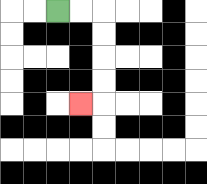{'start': '[2, 0]', 'end': '[3, 4]', 'path_directions': 'R,R,D,D,D,D,L', 'path_coordinates': '[[2, 0], [3, 0], [4, 0], [4, 1], [4, 2], [4, 3], [4, 4], [3, 4]]'}